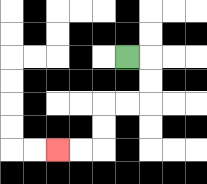{'start': '[5, 2]', 'end': '[2, 6]', 'path_directions': 'R,D,D,L,L,D,D,L,L', 'path_coordinates': '[[5, 2], [6, 2], [6, 3], [6, 4], [5, 4], [4, 4], [4, 5], [4, 6], [3, 6], [2, 6]]'}